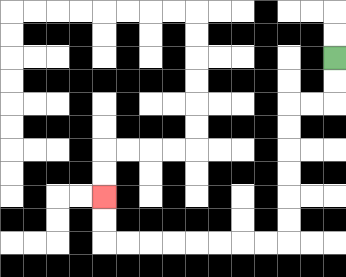{'start': '[14, 2]', 'end': '[4, 8]', 'path_directions': 'D,D,L,L,D,D,D,D,D,D,L,L,L,L,L,L,L,L,U,U', 'path_coordinates': '[[14, 2], [14, 3], [14, 4], [13, 4], [12, 4], [12, 5], [12, 6], [12, 7], [12, 8], [12, 9], [12, 10], [11, 10], [10, 10], [9, 10], [8, 10], [7, 10], [6, 10], [5, 10], [4, 10], [4, 9], [4, 8]]'}